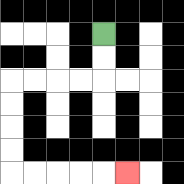{'start': '[4, 1]', 'end': '[5, 7]', 'path_directions': 'D,D,L,L,L,L,D,D,D,D,R,R,R,R,R', 'path_coordinates': '[[4, 1], [4, 2], [4, 3], [3, 3], [2, 3], [1, 3], [0, 3], [0, 4], [0, 5], [0, 6], [0, 7], [1, 7], [2, 7], [3, 7], [4, 7], [5, 7]]'}